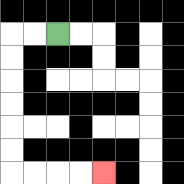{'start': '[2, 1]', 'end': '[4, 7]', 'path_directions': 'L,L,D,D,D,D,D,D,R,R,R,R', 'path_coordinates': '[[2, 1], [1, 1], [0, 1], [0, 2], [0, 3], [0, 4], [0, 5], [0, 6], [0, 7], [1, 7], [2, 7], [3, 7], [4, 7]]'}